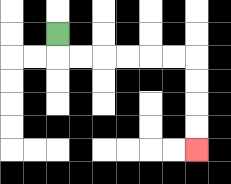{'start': '[2, 1]', 'end': '[8, 6]', 'path_directions': 'D,R,R,R,R,R,R,D,D,D,D', 'path_coordinates': '[[2, 1], [2, 2], [3, 2], [4, 2], [5, 2], [6, 2], [7, 2], [8, 2], [8, 3], [8, 4], [8, 5], [8, 6]]'}